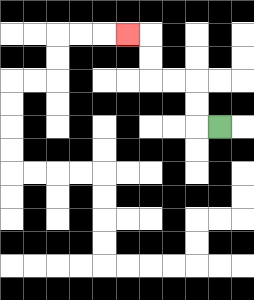{'start': '[9, 5]', 'end': '[5, 1]', 'path_directions': 'L,U,U,L,L,U,U,L', 'path_coordinates': '[[9, 5], [8, 5], [8, 4], [8, 3], [7, 3], [6, 3], [6, 2], [6, 1], [5, 1]]'}